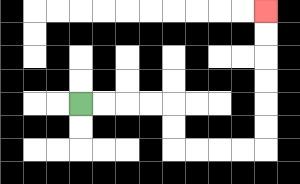{'start': '[3, 4]', 'end': '[11, 0]', 'path_directions': 'R,R,R,R,D,D,R,R,R,R,U,U,U,U,U,U', 'path_coordinates': '[[3, 4], [4, 4], [5, 4], [6, 4], [7, 4], [7, 5], [7, 6], [8, 6], [9, 6], [10, 6], [11, 6], [11, 5], [11, 4], [11, 3], [11, 2], [11, 1], [11, 0]]'}